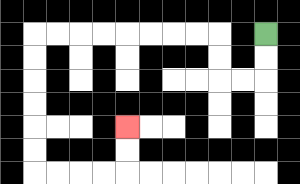{'start': '[11, 1]', 'end': '[5, 5]', 'path_directions': 'D,D,L,L,U,U,L,L,L,L,L,L,L,L,D,D,D,D,D,D,R,R,R,R,U,U', 'path_coordinates': '[[11, 1], [11, 2], [11, 3], [10, 3], [9, 3], [9, 2], [9, 1], [8, 1], [7, 1], [6, 1], [5, 1], [4, 1], [3, 1], [2, 1], [1, 1], [1, 2], [1, 3], [1, 4], [1, 5], [1, 6], [1, 7], [2, 7], [3, 7], [4, 7], [5, 7], [5, 6], [5, 5]]'}